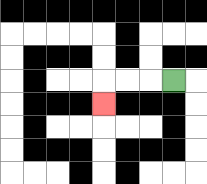{'start': '[7, 3]', 'end': '[4, 4]', 'path_directions': 'L,L,L,D', 'path_coordinates': '[[7, 3], [6, 3], [5, 3], [4, 3], [4, 4]]'}